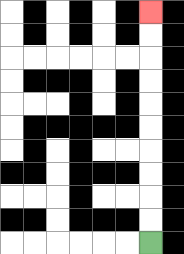{'start': '[6, 10]', 'end': '[6, 0]', 'path_directions': 'U,U,U,U,U,U,U,U,U,U', 'path_coordinates': '[[6, 10], [6, 9], [6, 8], [6, 7], [6, 6], [6, 5], [6, 4], [6, 3], [6, 2], [6, 1], [6, 0]]'}